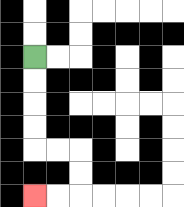{'start': '[1, 2]', 'end': '[1, 8]', 'path_directions': 'D,D,D,D,R,R,D,D,L,L', 'path_coordinates': '[[1, 2], [1, 3], [1, 4], [1, 5], [1, 6], [2, 6], [3, 6], [3, 7], [3, 8], [2, 8], [1, 8]]'}